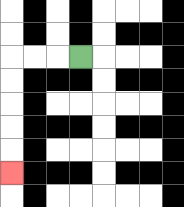{'start': '[3, 2]', 'end': '[0, 7]', 'path_directions': 'L,L,L,D,D,D,D,D', 'path_coordinates': '[[3, 2], [2, 2], [1, 2], [0, 2], [0, 3], [0, 4], [0, 5], [0, 6], [0, 7]]'}